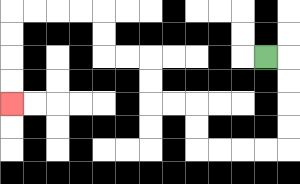{'start': '[11, 2]', 'end': '[0, 4]', 'path_directions': 'R,D,D,D,D,L,L,L,L,U,U,L,L,U,U,L,L,U,U,L,L,L,L,D,D,D,D', 'path_coordinates': '[[11, 2], [12, 2], [12, 3], [12, 4], [12, 5], [12, 6], [11, 6], [10, 6], [9, 6], [8, 6], [8, 5], [8, 4], [7, 4], [6, 4], [6, 3], [6, 2], [5, 2], [4, 2], [4, 1], [4, 0], [3, 0], [2, 0], [1, 0], [0, 0], [0, 1], [0, 2], [0, 3], [0, 4]]'}